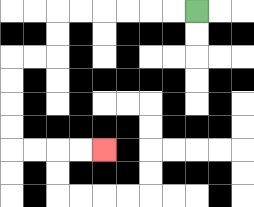{'start': '[8, 0]', 'end': '[4, 6]', 'path_directions': 'L,L,L,L,L,L,D,D,L,L,D,D,D,D,R,R,R,R', 'path_coordinates': '[[8, 0], [7, 0], [6, 0], [5, 0], [4, 0], [3, 0], [2, 0], [2, 1], [2, 2], [1, 2], [0, 2], [0, 3], [0, 4], [0, 5], [0, 6], [1, 6], [2, 6], [3, 6], [4, 6]]'}